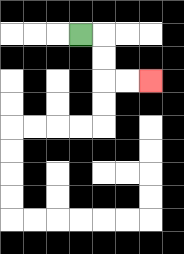{'start': '[3, 1]', 'end': '[6, 3]', 'path_directions': 'R,D,D,R,R', 'path_coordinates': '[[3, 1], [4, 1], [4, 2], [4, 3], [5, 3], [6, 3]]'}